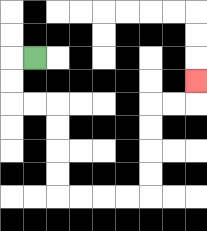{'start': '[1, 2]', 'end': '[8, 3]', 'path_directions': 'L,D,D,R,R,D,D,D,D,R,R,R,R,U,U,U,U,R,R,U', 'path_coordinates': '[[1, 2], [0, 2], [0, 3], [0, 4], [1, 4], [2, 4], [2, 5], [2, 6], [2, 7], [2, 8], [3, 8], [4, 8], [5, 8], [6, 8], [6, 7], [6, 6], [6, 5], [6, 4], [7, 4], [8, 4], [8, 3]]'}